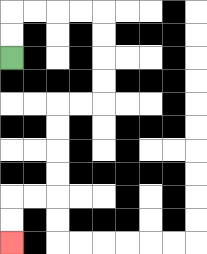{'start': '[0, 2]', 'end': '[0, 10]', 'path_directions': 'U,U,R,R,R,R,D,D,D,D,L,L,D,D,D,D,L,L,D,D', 'path_coordinates': '[[0, 2], [0, 1], [0, 0], [1, 0], [2, 0], [3, 0], [4, 0], [4, 1], [4, 2], [4, 3], [4, 4], [3, 4], [2, 4], [2, 5], [2, 6], [2, 7], [2, 8], [1, 8], [0, 8], [0, 9], [0, 10]]'}